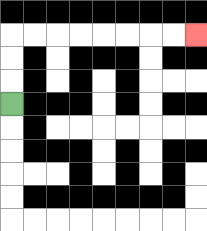{'start': '[0, 4]', 'end': '[8, 1]', 'path_directions': 'U,U,U,R,R,R,R,R,R,R,R', 'path_coordinates': '[[0, 4], [0, 3], [0, 2], [0, 1], [1, 1], [2, 1], [3, 1], [4, 1], [5, 1], [6, 1], [7, 1], [8, 1]]'}